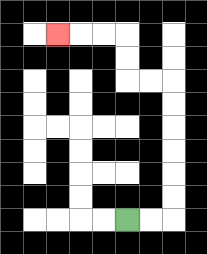{'start': '[5, 9]', 'end': '[2, 1]', 'path_directions': 'R,R,U,U,U,U,U,U,L,L,U,U,L,L,L', 'path_coordinates': '[[5, 9], [6, 9], [7, 9], [7, 8], [7, 7], [7, 6], [7, 5], [7, 4], [7, 3], [6, 3], [5, 3], [5, 2], [5, 1], [4, 1], [3, 1], [2, 1]]'}